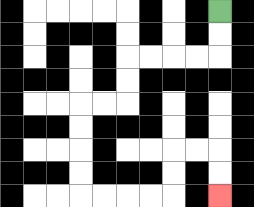{'start': '[9, 0]', 'end': '[9, 8]', 'path_directions': 'D,D,L,L,L,L,D,D,L,L,D,D,D,D,R,R,R,R,U,U,R,R,D,D', 'path_coordinates': '[[9, 0], [9, 1], [9, 2], [8, 2], [7, 2], [6, 2], [5, 2], [5, 3], [5, 4], [4, 4], [3, 4], [3, 5], [3, 6], [3, 7], [3, 8], [4, 8], [5, 8], [6, 8], [7, 8], [7, 7], [7, 6], [8, 6], [9, 6], [9, 7], [9, 8]]'}